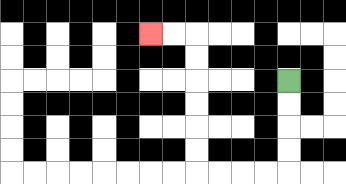{'start': '[12, 3]', 'end': '[6, 1]', 'path_directions': 'D,D,D,D,L,L,L,L,U,U,U,U,U,U,L,L', 'path_coordinates': '[[12, 3], [12, 4], [12, 5], [12, 6], [12, 7], [11, 7], [10, 7], [9, 7], [8, 7], [8, 6], [8, 5], [8, 4], [8, 3], [8, 2], [8, 1], [7, 1], [6, 1]]'}